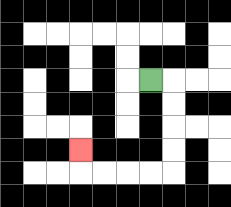{'start': '[6, 3]', 'end': '[3, 6]', 'path_directions': 'R,D,D,D,D,L,L,L,L,U', 'path_coordinates': '[[6, 3], [7, 3], [7, 4], [7, 5], [7, 6], [7, 7], [6, 7], [5, 7], [4, 7], [3, 7], [3, 6]]'}